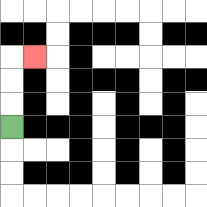{'start': '[0, 5]', 'end': '[1, 2]', 'path_directions': 'U,U,U,R', 'path_coordinates': '[[0, 5], [0, 4], [0, 3], [0, 2], [1, 2]]'}